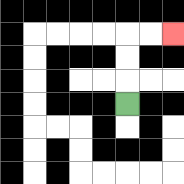{'start': '[5, 4]', 'end': '[7, 1]', 'path_directions': 'U,U,U,R,R', 'path_coordinates': '[[5, 4], [5, 3], [5, 2], [5, 1], [6, 1], [7, 1]]'}